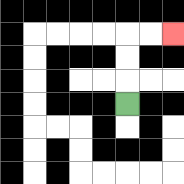{'start': '[5, 4]', 'end': '[7, 1]', 'path_directions': 'U,U,U,R,R', 'path_coordinates': '[[5, 4], [5, 3], [5, 2], [5, 1], [6, 1], [7, 1]]'}